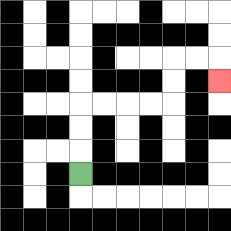{'start': '[3, 7]', 'end': '[9, 3]', 'path_directions': 'U,U,U,R,R,R,R,U,U,R,R,D', 'path_coordinates': '[[3, 7], [3, 6], [3, 5], [3, 4], [4, 4], [5, 4], [6, 4], [7, 4], [7, 3], [7, 2], [8, 2], [9, 2], [9, 3]]'}